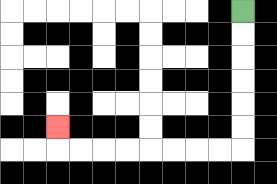{'start': '[10, 0]', 'end': '[2, 5]', 'path_directions': 'D,D,D,D,D,D,L,L,L,L,L,L,L,L,U', 'path_coordinates': '[[10, 0], [10, 1], [10, 2], [10, 3], [10, 4], [10, 5], [10, 6], [9, 6], [8, 6], [7, 6], [6, 6], [5, 6], [4, 6], [3, 6], [2, 6], [2, 5]]'}